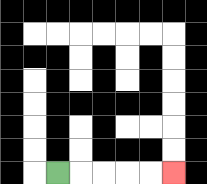{'start': '[2, 7]', 'end': '[7, 7]', 'path_directions': 'R,R,R,R,R', 'path_coordinates': '[[2, 7], [3, 7], [4, 7], [5, 7], [6, 7], [7, 7]]'}